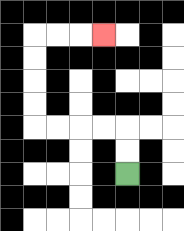{'start': '[5, 7]', 'end': '[4, 1]', 'path_directions': 'U,U,L,L,L,L,U,U,U,U,R,R,R', 'path_coordinates': '[[5, 7], [5, 6], [5, 5], [4, 5], [3, 5], [2, 5], [1, 5], [1, 4], [1, 3], [1, 2], [1, 1], [2, 1], [3, 1], [4, 1]]'}